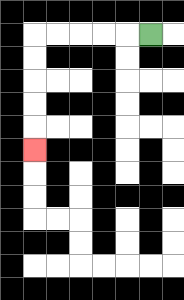{'start': '[6, 1]', 'end': '[1, 6]', 'path_directions': 'L,L,L,L,L,D,D,D,D,D', 'path_coordinates': '[[6, 1], [5, 1], [4, 1], [3, 1], [2, 1], [1, 1], [1, 2], [1, 3], [1, 4], [1, 5], [1, 6]]'}